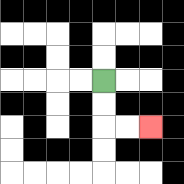{'start': '[4, 3]', 'end': '[6, 5]', 'path_directions': 'D,D,R,R', 'path_coordinates': '[[4, 3], [4, 4], [4, 5], [5, 5], [6, 5]]'}